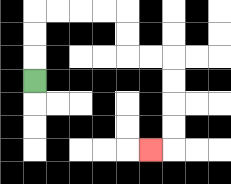{'start': '[1, 3]', 'end': '[6, 6]', 'path_directions': 'U,U,U,R,R,R,R,D,D,R,R,D,D,D,D,L', 'path_coordinates': '[[1, 3], [1, 2], [1, 1], [1, 0], [2, 0], [3, 0], [4, 0], [5, 0], [5, 1], [5, 2], [6, 2], [7, 2], [7, 3], [7, 4], [7, 5], [7, 6], [6, 6]]'}